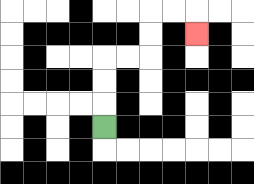{'start': '[4, 5]', 'end': '[8, 1]', 'path_directions': 'U,U,U,R,R,U,U,R,R,D', 'path_coordinates': '[[4, 5], [4, 4], [4, 3], [4, 2], [5, 2], [6, 2], [6, 1], [6, 0], [7, 0], [8, 0], [8, 1]]'}